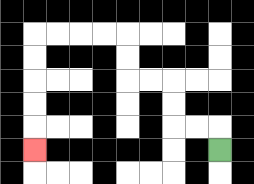{'start': '[9, 6]', 'end': '[1, 6]', 'path_directions': 'U,L,L,U,U,L,L,U,U,L,L,L,L,D,D,D,D,D', 'path_coordinates': '[[9, 6], [9, 5], [8, 5], [7, 5], [7, 4], [7, 3], [6, 3], [5, 3], [5, 2], [5, 1], [4, 1], [3, 1], [2, 1], [1, 1], [1, 2], [1, 3], [1, 4], [1, 5], [1, 6]]'}